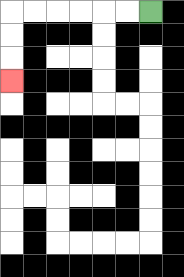{'start': '[6, 0]', 'end': '[0, 3]', 'path_directions': 'L,L,L,L,L,L,D,D,D', 'path_coordinates': '[[6, 0], [5, 0], [4, 0], [3, 0], [2, 0], [1, 0], [0, 0], [0, 1], [0, 2], [0, 3]]'}